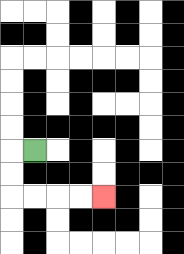{'start': '[1, 6]', 'end': '[4, 8]', 'path_directions': 'L,D,D,R,R,R,R', 'path_coordinates': '[[1, 6], [0, 6], [0, 7], [0, 8], [1, 8], [2, 8], [3, 8], [4, 8]]'}